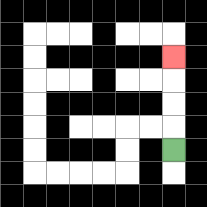{'start': '[7, 6]', 'end': '[7, 2]', 'path_directions': 'U,U,U,U', 'path_coordinates': '[[7, 6], [7, 5], [7, 4], [7, 3], [7, 2]]'}